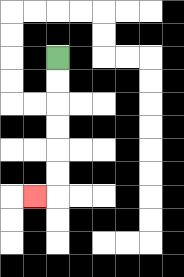{'start': '[2, 2]', 'end': '[1, 8]', 'path_directions': 'D,D,D,D,D,D,L', 'path_coordinates': '[[2, 2], [2, 3], [2, 4], [2, 5], [2, 6], [2, 7], [2, 8], [1, 8]]'}